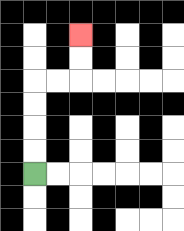{'start': '[1, 7]', 'end': '[3, 1]', 'path_directions': 'U,U,U,U,R,R,U,U', 'path_coordinates': '[[1, 7], [1, 6], [1, 5], [1, 4], [1, 3], [2, 3], [3, 3], [3, 2], [3, 1]]'}